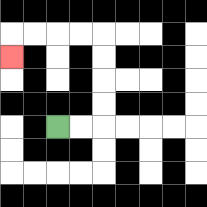{'start': '[2, 5]', 'end': '[0, 2]', 'path_directions': 'R,R,U,U,U,U,L,L,L,L,D', 'path_coordinates': '[[2, 5], [3, 5], [4, 5], [4, 4], [4, 3], [4, 2], [4, 1], [3, 1], [2, 1], [1, 1], [0, 1], [0, 2]]'}